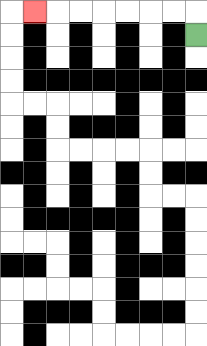{'start': '[8, 1]', 'end': '[1, 0]', 'path_directions': 'U,L,L,L,L,L,L,L', 'path_coordinates': '[[8, 1], [8, 0], [7, 0], [6, 0], [5, 0], [4, 0], [3, 0], [2, 0], [1, 0]]'}